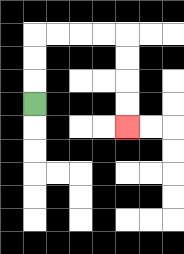{'start': '[1, 4]', 'end': '[5, 5]', 'path_directions': 'U,U,U,R,R,R,R,D,D,D,D', 'path_coordinates': '[[1, 4], [1, 3], [1, 2], [1, 1], [2, 1], [3, 1], [4, 1], [5, 1], [5, 2], [5, 3], [5, 4], [5, 5]]'}